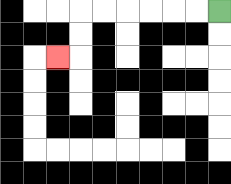{'start': '[9, 0]', 'end': '[2, 2]', 'path_directions': 'L,L,L,L,L,L,D,D,L', 'path_coordinates': '[[9, 0], [8, 0], [7, 0], [6, 0], [5, 0], [4, 0], [3, 0], [3, 1], [3, 2], [2, 2]]'}